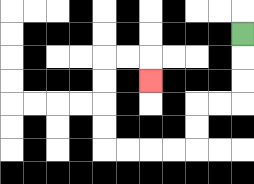{'start': '[10, 1]', 'end': '[6, 3]', 'path_directions': 'D,D,D,L,L,D,D,L,L,L,L,U,U,U,U,R,R,D', 'path_coordinates': '[[10, 1], [10, 2], [10, 3], [10, 4], [9, 4], [8, 4], [8, 5], [8, 6], [7, 6], [6, 6], [5, 6], [4, 6], [4, 5], [4, 4], [4, 3], [4, 2], [5, 2], [6, 2], [6, 3]]'}